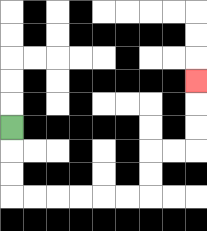{'start': '[0, 5]', 'end': '[8, 3]', 'path_directions': 'D,D,D,R,R,R,R,R,R,U,U,R,R,U,U,U', 'path_coordinates': '[[0, 5], [0, 6], [0, 7], [0, 8], [1, 8], [2, 8], [3, 8], [4, 8], [5, 8], [6, 8], [6, 7], [6, 6], [7, 6], [8, 6], [8, 5], [8, 4], [8, 3]]'}